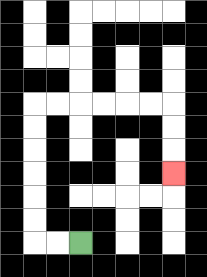{'start': '[3, 10]', 'end': '[7, 7]', 'path_directions': 'L,L,U,U,U,U,U,U,R,R,R,R,R,R,D,D,D', 'path_coordinates': '[[3, 10], [2, 10], [1, 10], [1, 9], [1, 8], [1, 7], [1, 6], [1, 5], [1, 4], [2, 4], [3, 4], [4, 4], [5, 4], [6, 4], [7, 4], [7, 5], [7, 6], [7, 7]]'}